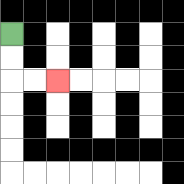{'start': '[0, 1]', 'end': '[2, 3]', 'path_directions': 'D,D,R,R', 'path_coordinates': '[[0, 1], [0, 2], [0, 3], [1, 3], [2, 3]]'}